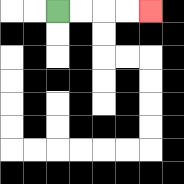{'start': '[2, 0]', 'end': '[6, 0]', 'path_directions': 'R,R,R,R', 'path_coordinates': '[[2, 0], [3, 0], [4, 0], [5, 0], [6, 0]]'}